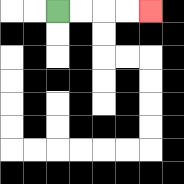{'start': '[2, 0]', 'end': '[6, 0]', 'path_directions': 'R,R,R,R', 'path_coordinates': '[[2, 0], [3, 0], [4, 0], [5, 0], [6, 0]]'}